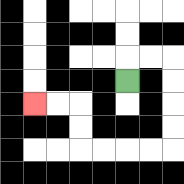{'start': '[5, 3]', 'end': '[1, 4]', 'path_directions': 'U,R,R,D,D,D,D,L,L,L,L,U,U,L,L', 'path_coordinates': '[[5, 3], [5, 2], [6, 2], [7, 2], [7, 3], [7, 4], [7, 5], [7, 6], [6, 6], [5, 6], [4, 6], [3, 6], [3, 5], [3, 4], [2, 4], [1, 4]]'}